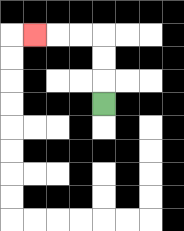{'start': '[4, 4]', 'end': '[1, 1]', 'path_directions': 'U,U,U,L,L,L', 'path_coordinates': '[[4, 4], [4, 3], [4, 2], [4, 1], [3, 1], [2, 1], [1, 1]]'}